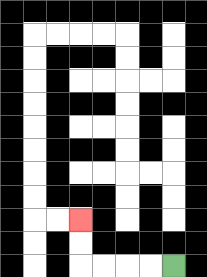{'start': '[7, 11]', 'end': '[3, 9]', 'path_directions': 'L,L,L,L,U,U', 'path_coordinates': '[[7, 11], [6, 11], [5, 11], [4, 11], [3, 11], [3, 10], [3, 9]]'}